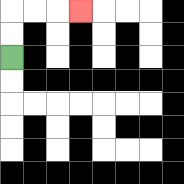{'start': '[0, 2]', 'end': '[3, 0]', 'path_directions': 'U,U,R,R,R', 'path_coordinates': '[[0, 2], [0, 1], [0, 0], [1, 0], [2, 0], [3, 0]]'}